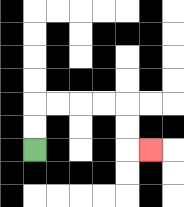{'start': '[1, 6]', 'end': '[6, 6]', 'path_directions': 'U,U,R,R,R,R,D,D,R', 'path_coordinates': '[[1, 6], [1, 5], [1, 4], [2, 4], [3, 4], [4, 4], [5, 4], [5, 5], [5, 6], [6, 6]]'}